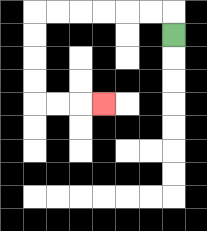{'start': '[7, 1]', 'end': '[4, 4]', 'path_directions': 'U,L,L,L,L,L,L,D,D,D,D,R,R,R', 'path_coordinates': '[[7, 1], [7, 0], [6, 0], [5, 0], [4, 0], [3, 0], [2, 0], [1, 0], [1, 1], [1, 2], [1, 3], [1, 4], [2, 4], [3, 4], [4, 4]]'}